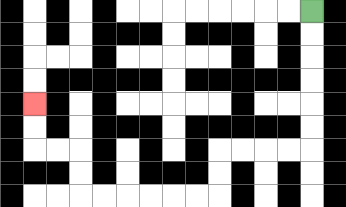{'start': '[13, 0]', 'end': '[1, 4]', 'path_directions': 'D,D,D,D,D,D,L,L,L,L,D,D,L,L,L,L,L,L,U,U,L,L,U,U', 'path_coordinates': '[[13, 0], [13, 1], [13, 2], [13, 3], [13, 4], [13, 5], [13, 6], [12, 6], [11, 6], [10, 6], [9, 6], [9, 7], [9, 8], [8, 8], [7, 8], [6, 8], [5, 8], [4, 8], [3, 8], [3, 7], [3, 6], [2, 6], [1, 6], [1, 5], [1, 4]]'}